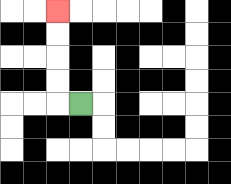{'start': '[3, 4]', 'end': '[2, 0]', 'path_directions': 'L,U,U,U,U', 'path_coordinates': '[[3, 4], [2, 4], [2, 3], [2, 2], [2, 1], [2, 0]]'}